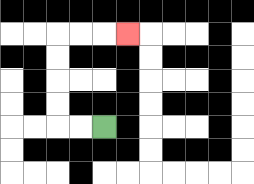{'start': '[4, 5]', 'end': '[5, 1]', 'path_directions': 'L,L,U,U,U,U,R,R,R', 'path_coordinates': '[[4, 5], [3, 5], [2, 5], [2, 4], [2, 3], [2, 2], [2, 1], [3, 1], [4, 1], [5, 1]]'}